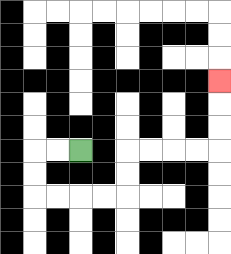{'start': '[3, 6]', 'end': '[9, 3]', 'path_directions': 'L,L,D,D,R,R,R,R,U,U,R,R,R,R,U,U,U', 'path_coordinates': '[[3, 6], [2, 6], [1, 6], [1, 7], [1, 8], [2, 8], [3, 8], [4, 8], [5, 8], [5, 7], [5, 6], [6, 6], [7, 6], [8, 6], [9, 6], [9, 5], [9, 4], [9, 3]]'}